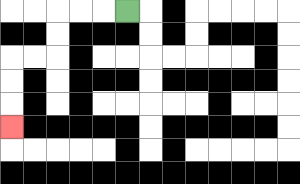{'start': '[5, 0]', 'end': '[0, 5]', 'path_directions': 'L,L,L,D,D,L,L,D,D,D', 'path_coordinates': '[[5, 0], [4, 0], [3, 0], [2, 0], [2, 1], [2, 2], [1, 2], [0, 2], [0, 3], [0, 4], [0, 5]]'}